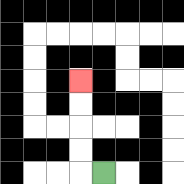{'start': '[4, 7]', 'end': '[3, 3]', 'path_directions': 'L,U,U,U,U', 'path_coordinates': '[[4, 7], [3, 7], [3, 6], [3, 5], [3, 4], [3, 3]]'}